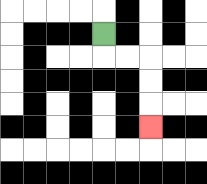{'start': '[4, 1]', 'end': '[6, 5]', 'path_directions': 'D,R,R,D,D,D', 'path_coordinates': '[[4, 1], [4, 2], [5, 2], [6, 2], [6, 3], [6, 4], [6, 5]]'}